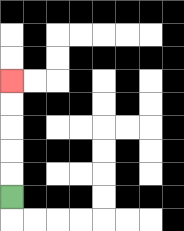{'start': '[0, 8]', 'end': '[0, 3]', 'path_directions': 'U,U,U,U,U', 'path_coordinates': '[[0, 8], [0, 7], [0, 6], [0, 5], [0, 4], [0, 3]]'}